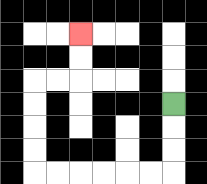{'start': '[7, 4]', 'end': '[3, 1]', 'path_directions': 'D,D,D,L,L,L,L,L,L,U,U,U,U,R,R,U,U', 'path_coordinates': '[[7, 4], [7, 5], [7, 6], [7, 7], [6, 7], [5, 7], [4, 7], [3, 7], [2, 7], [1, 7], [1, 6], [1, 5], [1, 4], [1, 3], [2, 3], [3, 3], [3, 2], [3, 1]]'}